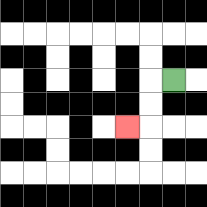{'start': '[7, 3]', 'end': '[5, 5]', 'path_directions': 'L,D,D,L', 'path_coordinates': '[[7, 3], [6, 3], [6, 4], [6, 5], [5, 5]]'}